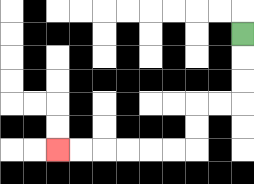{'start': '[10, 1]', 'end': '[2, 6]', 'path_directions': 'D,D,D,L,L,D,D,L,L,L,L,L,L', 'path_coordinates': '[[10, 1], [10, 2], [10, 3], [10, 4], [9, 4], [8, 4], [8, 5], [8, 6], [7, 6], [6, 6], [5, 6], [4, 6], [3, 6], [2, 6]]'}